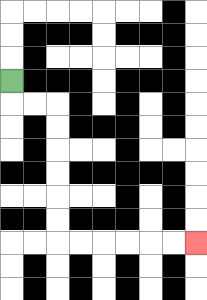{'start': '[0, 3]', 'end': '[8, 10]', 'path_directions': 'D,R,R,D,D,D,D,D,D,R,R,R,R,R,R', 'path_coordinates': '[[0, 3], [0, 4], [1, 4], [2, 4], [2, 5], [2, 6], [2, 7], [2, 8], [2, 9], [2, 10], [3, 10], [4, 10], [5, 10], [6, 10], [7, 10], [8, 10]]'}